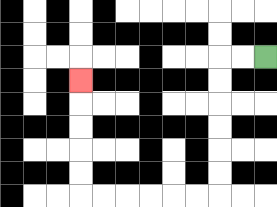{'start': '[11, 2]', 'end': '[3, 3]', 'path_directions': 'L,L,D,D,D,D,D,D,L,L,L,L,L,L,U,U,U,U,U', 'path_coordinates': '[[11, 2], [10, 2], [9, 2], [9, 3], [9, 4], [9, 5], [9, 6], [9, 7], [9, 8], [8, 8], [7, 8], [6, 8], [5, 8], [4, 8], [3, 8], [3, 7], [3, 6], [3, 5], [3, 4], [3, 3]]'}